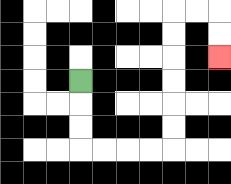{'start': '[3, 3]', 'end': '[9, 2]', 'path_directions': 'D,D,D,R,R,R,R,U,U,U,U,U,U,R,R,D,D', 'path_coordinates': '[[3, 3], [3, 4], [3, 5], [3, 6], [4, 6], [5, 6], [6, 6], [7, 6], [7, 5], [7, 4], [7, 3], [7, 2], [7, 1], [7, 0], [8, 0], [9, 0], [9, 1], [9, 2]]'}